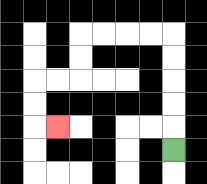{'start': '[7, 6]', 'end': '[2, 5]', 'path_directions': 'U,U,U,U,U,L,L,L,L,D,D,L,L,D,D,R', 'path_coordinates': '[[7, 6], [7, 5], [7, 4], [7, 3], [7, 2], [7, 1], [6, 1], [5, 1], [4, 1], [3, 1], [3, 2], [3, 3], [2, 3], [1, 3], [1, 4], [1, 5], [2, 5]]'}